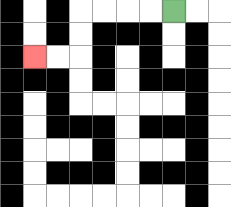{'start': '[7, 0]', 'end': '[1, 2]', 'path_directions': 'L,L,L,L,D,D,L,L', 'path_coordinates': '[[7, 0], [6, 0], [5, 0], [4, 0], [3, 0], [3, 1], [3, 2], [2, 2], [1, 2]]'}